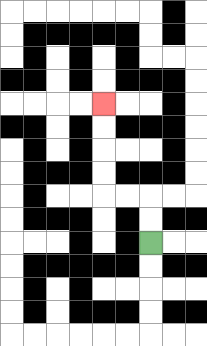{'start': '[6, 10]', 'end': '[4, 4]', 'path_directions': 'U,U,L,L,U,U,U,U', 'path_coordinates': '[[6, 10], [6, 9], [6, 8], [5, 8], [4, 8], [4, 7], [4, 6], [4, 5], [4, 4]]'}